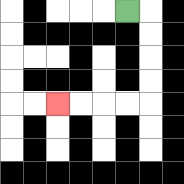{'start': '[5, 0]', 'end': '[2, 4]', 'path_directions': 'R,D,D,D,D,L,L,L,L', 'path_coordinates': '[[5, 0], [6, 0], [6, 1], [6, 2], [6, 3], [6, 4], [5, 4], [4, 4], [3, 4], [2, 4]]'}